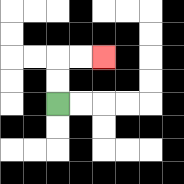{'start': '[2, 4]', 'end': '[4, 2]', 'path_directions': 'U,U,R,R', 'path_coordinates': '[[2, 4], [2, 3], [2, 2], [3, 2], [4, 2]]'}